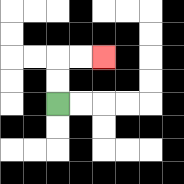{'start': '[2, 4]', 'end': '[4, 2]', 'path_directions': 'U,U,R,R', 'path_coordinates': '[[2, 4], [2, 3], [2, 2], [3, 2], [4, 2]]'}